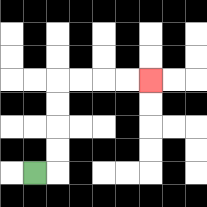{'start': '[1, 7]', 'end': '[6, 3]', 'path_directions': 'R,U,U,U,U,R,R,R,R', 'path_coordinates': '[[1, 7], [2, 7], [2, 6], [2, 5], [2, 4], [2, 3], [3, 3], [4, 3], [5, 3], [6, 3]]'}